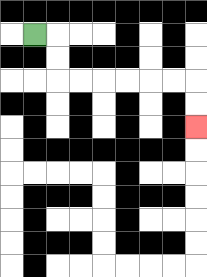{'start': '[1, 1]', 'end': '[8, 5]', 'path_directions': 'R,D,D,R,R,R,R,R,R,D,D', 'path_coordinates': '[[1, 1], [2, 1], [2, 2], [2, 3], [3, 3], [4, 3], [5, 3], [6, 3], [7, 3], [8, 3], [8, 4], [8, 5]]'}